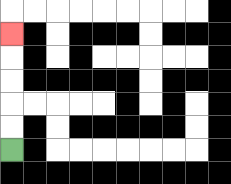{'start': '[0, 6]', 'end': '[0, 1]', 'path_directions': 'U,U,U,U,U', 'path_coordinates': '[[0, 6], [0, 5], [0, 4], [0, 3], [0, 2], [0, 1]]'}